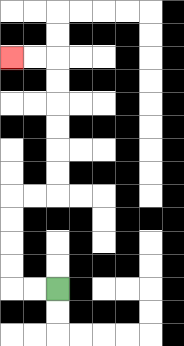{'start': '[2, 12]', 'end': '[0, 2]', 'path_directions': 'L,L,U,U,U,U,R,R,U,U,U,U,U,U,L,L', 'path_coordinates': '[[2, 12], [1, 12], [0, 12], [0, 11], [0, 10], [0, 9], [0, 8], [1, 8], [2, 8], [2, 7], [2, 6], [2, 5], [2, 4], [2, 3], [2, 2], [1, 2], [0, 2]]'}